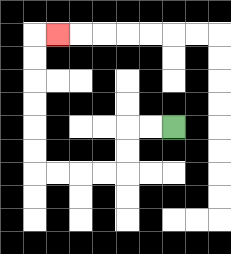{'start': '[7, 5]', 'end': '[2, 1]', 'path_directions': 'L,L,D,D,L,L,L,L,U,U,U,U,U,U,R', 'path_coordinates': '[[7, 5], [6, 5], [5, 5], [5, 6], [5, 7], [4, 7], [3, 7], [2, 7], [1, 7], [1, 6], [1, 5], [1, 4], [1, 3], [1, 2], [1, 1], [2, 1]]'}